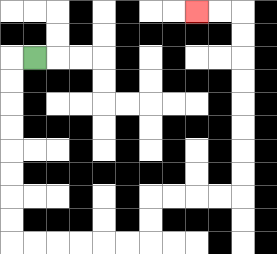{'start': '[1, 2]', 'end': '[8, 0]', 'path_directions': 'L,D,D,D,D,D,D,D,D,R,R,R,R,R,R,U,U,R,R,R,R,U,U,U,U,U,U,U,U,L,L', 'path_coordinates': '[[1, 2], [0, 2], [0, 3], [0, 4], [0, 5], [0, 6], [0, 7], [0, 8], [0, 9], [0, 10], [1, 10], [2, 10], [3, 10], [4, 10], [5, 10], [6, 10], [6, 9], [6, 8], [7, 8], [8, 8], [9, 8], [10, 8], [10, 7], [10, 6], [10, 5], [10, 4], [10, 3], [10, 2], [10, 1], [10, 0], [9, 0], [8, 0]]'}